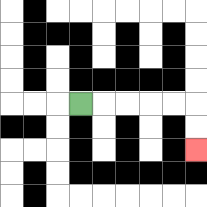{'start': '[3, 4]', 'end': '[8, 6]', 'path_directions': 'R,R,R,R,R,D,D', 'path_coordinates': '[[3, 4], [4, 4], [5, 4], [6, 4], [7, 4], [8, 4], [8, 5], [8, 6]]'}